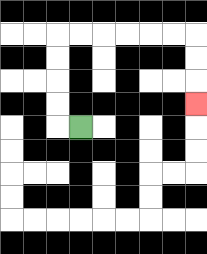{'start': '[3, 5]', 'end': '[8, 4]', 'path_directions': 'L,U,U,U,U,R,R,R,R,R,R,D,D,D', 'path_coordinates': '[[3, 5], [2, 5], [2, 4], [2, 3], [2, 2], [2, 1], [3, 1], [4, 1], [5, 1], [6, 1], [7, 1], [8, 1], [8, 2], [8, 3], [8, 4]]'}